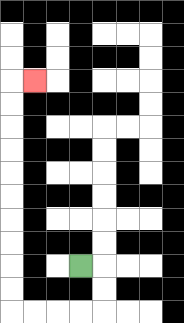{'start': '[3, 11]', 'end': '[1, 3]', 'path_directions': 'R,D,D,L,L,L,L,U,U,U,U,U,U,U,U,U,U,R', 'path_coordinates': '[[3, 11], [4, 11], [4, 12], [4, 13], [3, 13], [2, 13], [1, 13], [0, 13], [0, 12], [0, 11], [0, 10], [0, 9], [0, 8], [0, 7], [0, 6], [0, 5], [0, 4], [0, 3], [1, 3]]'}